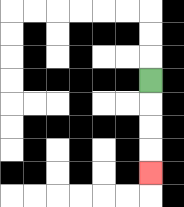{'start': '[6, 3]', 'end': '[6, 7]', 'path_directions': 'D,D,D,D', 'path_coordinates': '[[6, 3], [6, 4], [6, 5], [6, 6], [6, 7]]'}